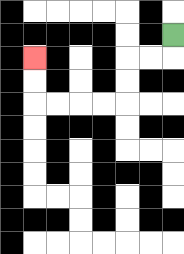{'start': '[7, 1]', 'end': '[1, 2]', 'path_directions': 'D,L,L,D,D,L,L,L,L,U,U', 'path_coordinates': '[[7, 1], [7, 2], [6, 2], [5, 2], [5, 3], [5, 4], [4, 4], [3, 4], [2, 4], [1, 4], [1, 3], [1, 2]]'}